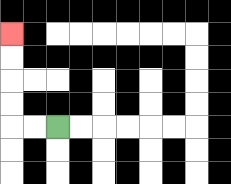{'start': '[2, 5]', 'end': '[0, 1]', 'path_directions': 'L,L,U,U,U,U', 'path_coordinates': '[[2, 5], [1, 5], [0, 5], [0, 4], [0, 3], [0, 2], [0, 1]]'}